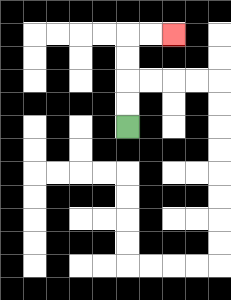{'start': '[5, 5]', 'end': '[7, 1]', 'path_directions': 'U,U,U,U,R,R', 'path_coordinates': '[[5, 5], [5, 4], [5, 3], [5, 2], [5, 1], [6, 1], [7, 1]]'}